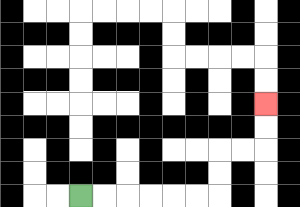{'start': '[3, 8]', 'end': '[11, 4]', 'path_directions': 'R,R,R,R,R,R,U,U,R,R,U,U', 'path_coordinates': '[[3, 8], [4, 8], [5, 8], [6, 8], [7, 8], [8, 8], [9, 8], [9, 7], [9, 6], [10, 6], [11, 6], [11, 5], [11, 4]]'}